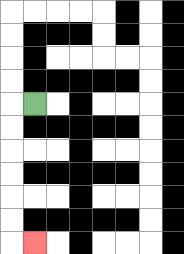{'start': '[1, 4]', 'end': '[1, 10]', 'path_directions': 'L,D,D,D,D,D,D,R', 'path_coordinates': '[[1, 4], [0, 4], [0, 5], [0, 6], [0, 7], [0, 8], [0, 9], [0, 10], [1, 10]]'}